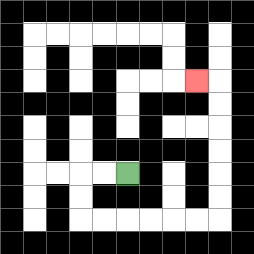{'start': '[5, 7]', 'end': '[8, 3]', 'path_directions': 'L,L,D,D,R,R,R,R,R,R,U,U,U,U,U,U,L', 'path_coordinates': '[[5, 7], [4, 7], [3, 7], [3, 8], [3, 9], [4, 9], [5, 9], [6, 9], [7, 9], [8, 9], [9, 9], [9, 8], [9, 7], [9, 6], [9, 5], [9, 4], [9, 3], [8, 3]]'}